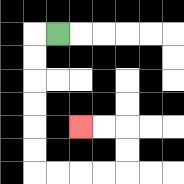{'start': '[2, 1]', 'end': '[3, 5]', 'path_directions': 'L,D,D,D,D,D,D,R,R,R,R,U,U,L,L', 'path_coordinates': '[[2, 1], [1, 1], [1, 2], [1, 3], [1, 4], [1, 5], [1, 6], [1, 7], [2, 7], [3, 7], [4, 7], [5, 7], [5, 6], [5, 5], [4, 5], [3, 5]]'}